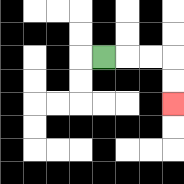{'start': '[4, 2]', 'end': '[7, 4]', 'path_directions': 'R,R,R,D,D', 'path_coordinates': '[[4, 2], [5, 2], [6, 2], [7, 2], [7, 3], [7, 4]]'}